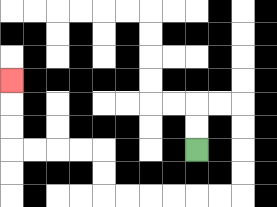{'start': '[8, 6]', 'end': '[0, 3]', 'path_directions': 'U,U,R,R,D,D,D,D,L,L,L,L,L,L,U,U,L,L,L,L,U,U,U', 'path_coordinates': '[[8, 6], [8, 5], [8, 4], [9, 4], [10, 4], [10, 5], [10, 6], [10, 7], [10, 8], [9, 8], [8, 8], [7, 8], [6, 8], [5, 8], [4, 8], [4, 7], [4, 6], [3, 6], [2, 6], [1, 6], [0, 6], [0, 5], [0, 4], [0, 3]]'}